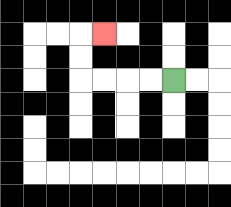{'start': '[7, 3]', 'end': '[4, 1]', 'path_directions': 'L,L,L,L,U,U,R', 'path_coordinates': '[[7, 3], [6, 3], [5, 3], [4, 3], [3, 3], [3, 2], [3, 1], [4, 1]]'}